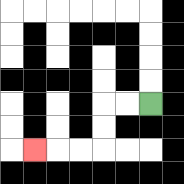{'start': '[6, 4]', 'end': '[1, 6]', 'path_directions': 'L,L,D,D,L,L,L', 'path_coordinates': '[[6, 4], [5, 4], [4, 4], [4, 5], [4, 6], [3, 6], [2, 6], [1, 6]]'}